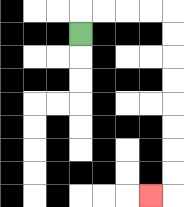{'start': '[3, 1]', 'end': '[6, 8]', 'path_directions': 'U,R,R,R,R,D,D,D,D,D,D,D,D,L', 'path_coordinates': '[[3, 1], [3, 0], [4, 0], [5, 0], [6, 0], [7, 0], [7, 1], [7, 2], [7, 3], [7, 4], [7, 5], [7, 6], [7, 7], [7, 8], [6, 8]]'}